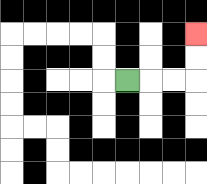{'start': '[5, 3]', 'end': '[8, 1]', 'path_directions': 'R,R,R,U,U', 'path_coordinates': '[[5, 3], [6, 3], [7, 3], [8, 3], [8, 2], [8, 1]]'}